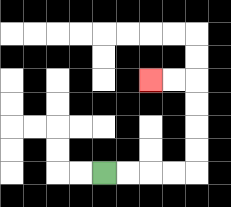{'start': '[4, 7]', 'end': '[6, 3]', 'path_directions': 'R,R,R,R,U,U,U,U,L,L', 'path_coordinates': '[[4, 7], [5, 7], [6, 7], [7, 7], [8, 7], [8, 6], [8, 5], [8, 4], [8, 3], [7, 3], [6, 3]]'}